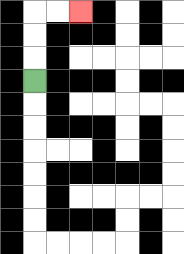{'start': '[1, 3]', 'end': '[3, 0]', 'path_directions': 'U,U,U,R,R', 'path_coordinates': '[[1, 3], [1, 2], [1, 1], [1, 0], [2, 0], [3, 0]]'}